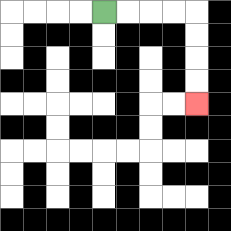{'start': '[4, 0]', 'end': '[8, 4]', 'path_directions': 'R,R,R,R,D,D,D,D', 'path_coordinates': '[[4, 0], [5, 0], [6, 0], [7, 0], [8, 0], [8, 1], [8, 2], [8, 3], [8, 4]]'}